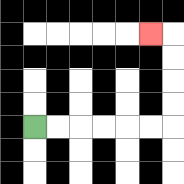{'start': '[1, 5]', 'end': '[6, 1]', 'path_directions': 'R,R,R,R,R,R,U,U,U,U,L', 'path_coordinates': '[[1, 5], [2, 5], [3, 5], [4, 5], [5, 5], [6, 5], [7, 5], [7, 4], [7, 3], [7, 2], [7, 1], [6, 1]]'}